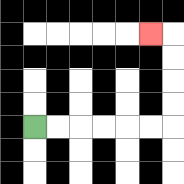{'start': '[1, 5]', 'end': '[6, 1]', 'path_directions': 'R,R,R,R,R,R,U,U,U,U,L', 'path_coordinates': '[[1, 5], [2, 5], [3, 5], [4, 5], [5, 5], [6, 5], [7, 5], [7, 4], [7, 3], [7, 2], [7, 1], [6, 1]]'}